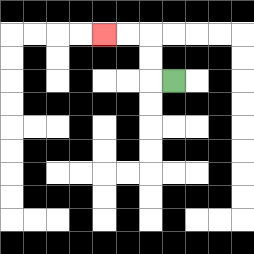{'start': '[7, 3]', 'end': '[4, 1]', 'path_directions': 'L,U,U,L,L', 'path_coordinates': '[[7, 3], [6, 3], [6, 2], [6, 1], [5, 1], [4, 1]]'}